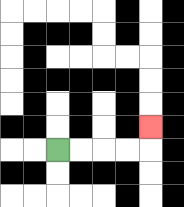{'start': '[2, 6]', 'end': '[6, 5]', 'path_directions': 'R,R,R,R,U', 'path_coordinates': '[[2, 6], [3, 6], [4, 6], [5, 6], [6, 6], [6, 5]]'}